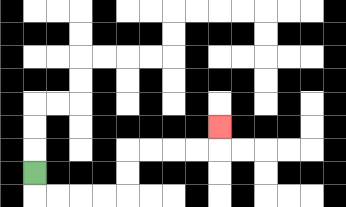{'start': '[1, 7]', 'end': '[9, 5]', 'path_directions': 'D,R,R,R,R,U,U,R,R,R,R,U', 'path_coordinates': '[[1, 7], [1, 8], [2, 8], [3, 8], [4, 8], [5, 8], [5, 7], [5, 6], [6, 6], [7, 6], [8, 6], [9, 6], [9, 5]]'}